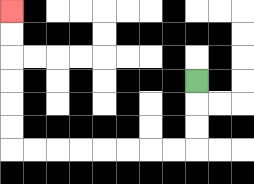{'start': '[8, 3]', 'end': '[0, 0]', 'path_directions': 'D,D,D,L,L,L,L,L,L,L,L,U,U,U,U,U,U', 'path_coordinates': '[[8, 3], [8, 4], [8, 5], [8, 6], [7, 6], [6, 6], [5, 6], [4, 6], [3, 6], [2, 6], [1, 6], [0, 6], [0, 5], [0, 4], [0, 3], [0, 2], [0, 1], [0, 0]]'}